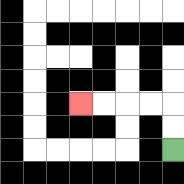{'start': '[7, 6]', 'end': '[3, 4]', 'path_directions': 'U,U,L,L,L,L', 'path_coordinates': '[[7, 6], [7, 5], [7, 4], [6, 4], [5, 4], [4, 4], [3, 4]]'}